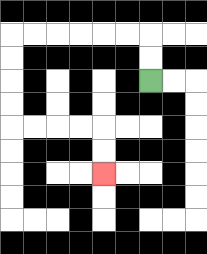{'start': '[6, 3]', 'end': '[4, 7]', 'path_directions': 'U,U,L,L,L,L,L,L,D,D,D,D,R,R,R,R,D,D', 'path_coordinates': '[[6, 3], [6, 2], [6, 1], [5, 1], [4, 1], [3, 1], [2, 1], [1, 1], [0, 1], [0, 2], [0, 3], [0, 4], [0, 5], [1, 5], [2, 5], [3, 5], [4, 5], [4, 6], [4, 7]]'}